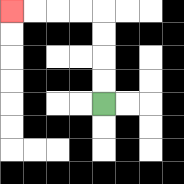{'start': '[4, 4]', 'end': '[0, 0]', 'path_directions': 'U,U,U,U,L,L,L,L', 'path_coordinates': '[[4, 4], [4, 3], [4, 2], [4, 1], [4, 0], [3, 0], [2, 0], [1, 0], [0, 0]]'}